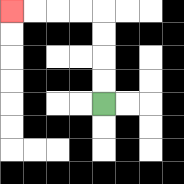{'start': '[4, 4]', 'end': '[0, 0]', 'path_directions': 'U,U,U,U,L,L,L,L', 'path_coordinates': '[[4, 4], [4, 3], [4, 2], [4, 1], [4, 0], [3, 0], [2, 0], [1, 0], [0, 0]]'}